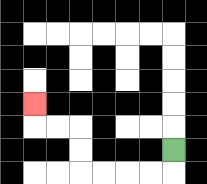{'start': '[7, 6]', 'end': '[1, 4]', 'path_directions': 'D,L,L,L,L,U,U,L,L,U', 'path_coordinates': '[[7, 6], [7, 7], [6, 7], [5, 7], [4, 7], [3, 7], [3, 6], [3, 5], [2, 5], [1, 5], [1, 4]]'}